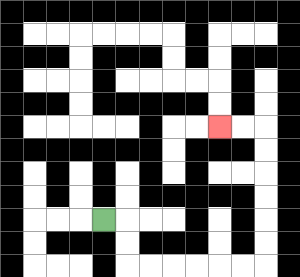{'start': '[4, 9]', 'end': '[9, 5]', 'path_directions': 'R,D,D,R,R,R,R,R,R,U,U,U,U,U,U,L,L', 'path_coordinates': '[[4, 9], [5, 9], [5, 10], [5, 11], [6, 11], [7, 11], [8, 11], [9, 11], [10, 11], [11, 11], [11, 10], [11, 9], [11, 8], [11, 7], [11, 6], [11, 5], [10, 5], [9, 5]]'}